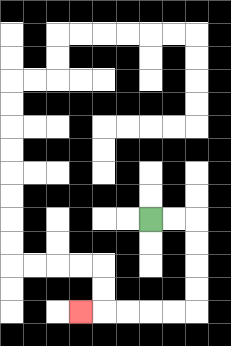{'start': '[6, 9]', 'end': '[3, 13]', 'path_directions': 'R,R,D,D,D,D,L,L,L,L,L', 'path_coordinates': '[[6, 9], [7, 9], [8, 9], [8, 10], [8, 11], [8, 12], [8, 13], [7, 13], [6, 13], [5, 13], [4, 13], [3, 13]]'}